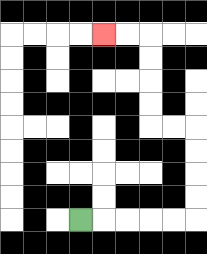{'start': '[3, 9]', 'end': '[4, 1]', 'path_directions': 'R,R,R,R,R,U,U,U,U,L,L,U,U,U,U,L,L', 'path_coordinates': '[[3, 9], [4, 9], [5, 9], [6, 9], [7, 9], [8, 9], [8, 8], [8, 7], [8, 6], [8, 5], [7, 5], [6, 5], [6, 4], [6, 3], [6, 2], [6, 1], [5, 1], [4, 1]]'}